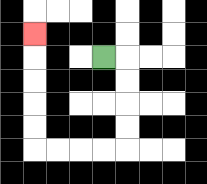{'start': '[4, 2]', 'end': '[1, 1]', 'path_directions': 'R,D,D,D,D,L,L,L,L,U,U,U,U,U', 'path_coordinates': '[[4, 2], [5, 2], [5, 3], [5, 4], [5, 5], [5, 6], [4, 6], [3, 6], [2, 6], [1, 6], [1, 5], [1, 4], [1, 3], [1, 2], [1, 1]]'}